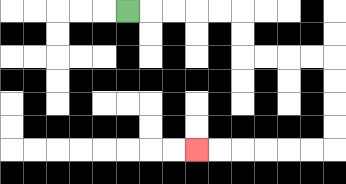{'start': '[5, 0]', 'end': '[8, 6]', 'path_directions': 'R,R,R,R,R,D,D,R,R,R,R,D,D,D,D,L,L,L,L,L,L', 'path_coordinates': '[[5, 0], [6, 0], [7, 0], [8, 0], [9, 0], [10, 0], [10, 1], [10, 2], [11, 2], [12, 2], [13, 2], [14, 2], [14, 3], [14, 4], [14, 5], [14, 6], [13, 6], [12, 6], [11, 6], [10, 6], [9, 6], [8, 6]]'}